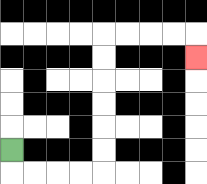{'start': '[0, 6]', 'end': '[8, 2]', 'path_directions': 'D,R,R,R,R,U,U,U,U,U,U,R,R,R,R,D', 'path_coordinates': '[[0, 6], [0, 7], [1, 7], [2, 7], [3, 7], [4, 7], [4, 6], [4, 5], [4, 4], [4, 3], [4, 2], [4, 1], [5, 1], [6, 1], [7, 1], [8, 1], [8, 2]]'}